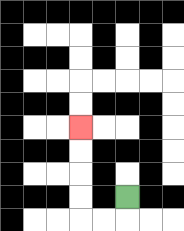{'start': '[5, 8]', 'end': '[3, 5]', 'path_directions': 'D,L,L,U,U,U,U', 'path_coordinates': '[[5, 8], [5, 9], [4, 9], [3, 9], [3, 8], [3, 7], [3, 6], [3, 5]]'}